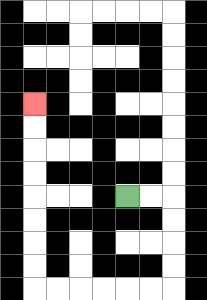{'start': '[5, 8]', 'end': '[1, 4]', 'path_directions': 'R,R,D,D,D,D,L,L,L,L,L,L,U,U,U,U,U,U,U,U', 'path_coordinates': '[[5, 8], [6, 8], [7, 8], [7, 9], [7, 10], [7, 11], [7, 12], [6, 12], [5, 12], [4, 12], [3, 12], [2, 12], [1, 12], [1, 11], [1, 10], [1, 9], [1, 8], [1, 7], [1, 6], [1, 5], [1, 4]]'}